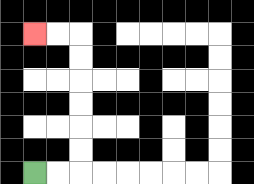{'start': '[1, 7]', 'end': '[1, 1]', 'path_directions': 'R,R,U,U,U,U,U,U,L,L', 'path_coordinates': '[[1, 7], [2, 7], [3, 7], [3, 6], [3, 5], [3, 4], [3, 3], [3, 2], [3, 1], [2, 1], [1, 1]]'}